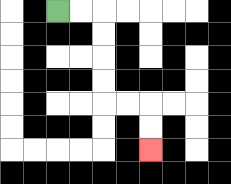{'start': '[2, 0]', 'end': '[6, 6]', 'path_directions': 'R,R,D,D,D,D,R,R,D,D', 'path_coordinates': '[[2, 0], [3, 0], [4, 0], [4, 1], [4, 2], [4, 3], [4, 4], [5, 4], [6, 4], [6, 5], [6, 6]]'}